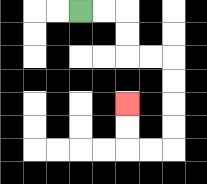{'start': '[3, 0]', 'end': '[5, 4]', 'path_directions': 'R,R,D,D,R,R,D,D,D,D,L,L,U,U', 'path_coordinates': '[[3, 0], [4, 0], [5, 0], [5, 1], [5, 2], [6, 2], [7, 2], [7, 3], [7, 4], [7, 5], [7, 6], [6, 6], [5, 6], [5, 5], [5, 4]]'}